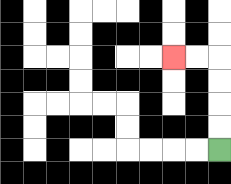{'start': '[9, 6]', 'end': '[7, 2]', 'path_directions': 'U,U,U,U,L,L', 'path_coordinates': '[[9, 6], [9, 5], [9, 4], [9, 3], [9, 2], [8, 2], [7, 2]]'}